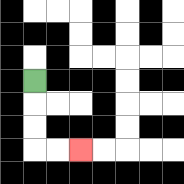{'start': '[1, 3]', 'end': '[3, 6]', 'path_directions': 'D,D,D,R,R', 'path_coordinates': '[[1, 3], [1, 4], [1, 5], [1, 6], [2, 6], [3, 6]]'}